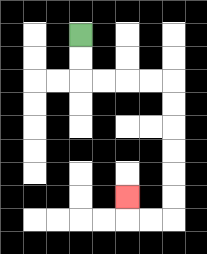{'start': '[3, 1]', 'end': '[5, 8]', 'path_directions': 'D,D,R,R,R,R,D,D,D,D,D,D,L,L,U', 'path_coordinates': '[[3, 1], [3, 2], [3, 3], [4, 3], [5, 3], [6, 3], [7, 3], [7, 4], [7, 5], [7, 6], [7, 7], [7, 8], [7, 9], [6, 9], [5, 9], [5, 8]]'}